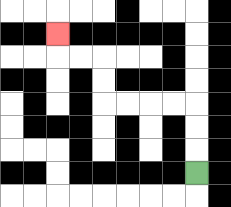{'start': '[8, 7]', 'end': '[2, 1]', 'path_directions': 'U,U,U,L,L,L,L,U,U,L,L,U', 'path_coordinates': '[[8, 7], [8, 6], [8, 5], [8, 4], [7, 4], [6, 4], [5, 4], [4, 4], [4, 3], [4, 2], [3, 2], [2, 2], [2, 1]]'}